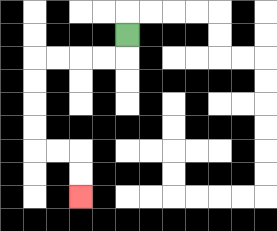{'start': '[5, 1]', 'end': '[3, 8]', 'path_directions': 'D,L,L,L,L,D,D,D,D,R,R,D,D', 'path_coordinates': '[[5, 1], [5, 2], [4, 2], [3, 2], [2, 2], [1, 2], [1, 3], [1, 4], [1, 5], [1, 6], [2, 6], [3, 6], [3, 7], [3, 8]]'}